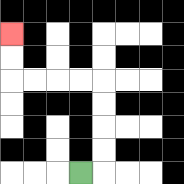{'start': '[3, 7]', 'end': '[0, 1]', 'path_directions': 'R,U,U,U,U,L,L,L,L,U,U', 'path_coordinates': '[[3, 7], [4, 7], [4, 6], [4, 5], [4, 4], [4, 3], [3, 3], [2, 3], [1, 3], [0, 3], [0, 2], [0, 1]]'}